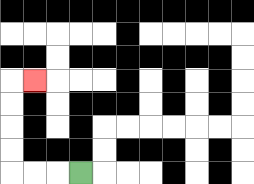{'start': '[3, 7]', 'end': '[1, 3]', 'path_directions': 'L,L,L,U,U,U,U,R', 'path_coordinates': '[[3, 7], [2, 7], [1, 7], [0, 7], [0, 6], [0, 5], [0, 4], [0, 3], [1, 3]]'}